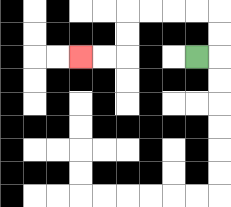{'start': '[8, 2]', 'end': '[3, 2]', 'path_directions': 'R,U,U,L,L,L,L,D,D,L,L', 'path_coordinates': '[[8, 2], [9, 2], [9, 1], [9, 0], [8, 0], [7, 0], [6, 0], [5, 0], [5, 1], [5, 2], [4, 2], [3, 2]]'}